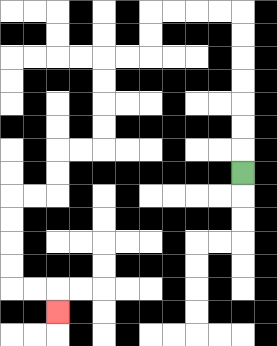{'start': '[10, 7]', 'end': '[2, 13]', 'path_directions': 'U,U,U,U,U,U,U,L,L,L,L,D,D,L,L,D,D,D,D,L,L,D,D,L,L,D,D,D,D,R,R,D', 'path_coordinates': '[[10, 7], [10, 6], [10, 5], [10, 4], [10, 3], [10, 2], [10, 1], [10, 0], [9, 0], [8, 0], [7, 0], [6, 0], [6, 1], [6, 2], [5, 2], [4, 2], [4, 3], [4, 4], [4, 5], [4, 6], [3, 6], [2, 6], [2, 7], [2, 8], [1, 8], [0, 8], [0, 9], [0, 10], [0, 11], [0, 12], [1, 12], [2, 12], [2, 13]]'}